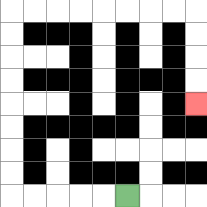{'start': '[5, 8]', 'end': '[8, 4]', 'path_directions': 'L,L,L,L,L,U,U,U,U,U,U,U,U,R,R,R,R,R,R,R,R,D,D,D,D', 'path_coordinates': '[[5, 8], [4, 8], [3, 8], [2, 8], [1, 8], [0, 8], [0, 7], [0, 6], [0, 5], [0, 4], [0, 3], [0, 2], [0, 1], [0, 0], [1, 0], [2, 0], [3, 0], [4, 0], [5, 0], [6, 0], [7, 0], [8, 0], [8, 1], [8, 2], [8, 3], [8, 4]]'}